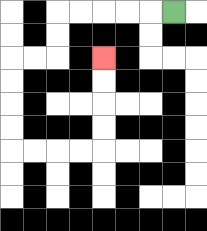{'start': '[7, 0]', 'end': '[4, 2]', 'path_directions': 'L,L,L,L,L,D,D,L,L,D,D,D,D,R,R,R,R,U,U,U,U', 'path_coordinates': '[[7, 0], [6, 0], [5, 0], [4, 0], [3, 0], [2, 0], [2, 1], [2, 2], [1, 2], [0, 2], [0, 3], [0, 4], [0, 5], [0, 6], [1, 6], [2, 6], [3, 6], [4, 6], [4, 5], [4, 4], [4, 3], [4, 2]]'}